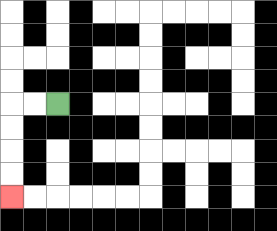{'start': '[2, 4]', 'end': '[0, 8]', 'path_directions': 'L,L,D,D,D,D', 'path_coordinates': '[[2, 4], [1, 4], [0, 4], [0, 5], [0, 6], [0, 7], [0, 8]]'}